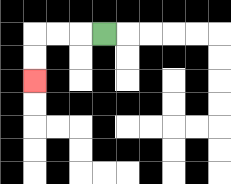{'start': '[4, 1]', 'end': '[1, 3]', 'path_directions': 'L,L,L,D,D', 'path_coordinates': '[[4, 1], [3, 1], [2, 1], [1, 1], [1, 2], [1, 3]]'}